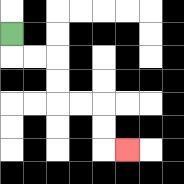{'start': '[0, 1]', 'end': '[5, 6]', 'path_directions': 'D,R,R,D,D,R,R,D,D,R', 'path_coordinates': '[[0, 1], [0, 2], [1, 2], [2, 2], [2, 3], [2, 4], [3, 4], [4, 4], [4, 5], [4, 6], [5, 6]]'}